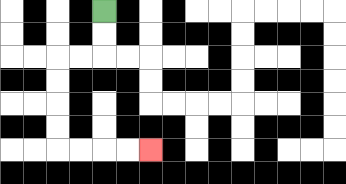{'start': '[4, 0]', 'end': '[6, 6]', 'path_directions': 'D,D,L,L,D,D,D,D,R,R,R,R', 'path_coordinates': '[[4, 0], [4, 1], [4, 2], [3, 2], [2, 2], [2, 3], [2, 4], [2, 5], [2, 6], [3, 6], [4, 6], [5, 6], [6, 6]]'}